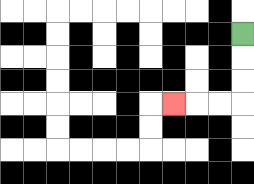{'start': '[10, 1]', 'end': '[7, 4]', 'path_directions': 'D,D,D,L,L,L', 'path_coordinates': '[[10, 1], [10, 2], [10, 3], [10, 4], [9, 4], [8, 4], [7, 4]]'}